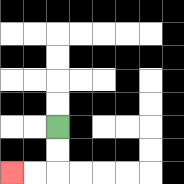{'start': '[2, 5]', 'end': '[0, 7]', 'path_directions': 'D,D,L,L', 'path_coordinates': '[[2, 5], [2, 6], [2, 7], [1, 7], [0, 7]]'}